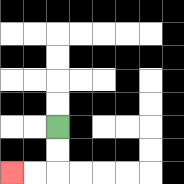{'start': '[2, 5]', 'end': '[0, 7]', 'path_directions': 'D,D,L,L', 'path_coordinates': '[[2, 5], [2, 6], [2, 7], [1, 7], [0, 7]]'}